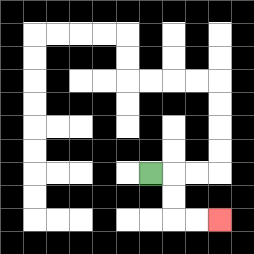{'start': '[6, 7]', 'end': '[9, 9]', 'path_directions': 'R,D,D,R,R', 'path_coordinates': '[[6, 7], [7, 7], [7, 8], [7, 9], [8, 9], [9, 9]]'}